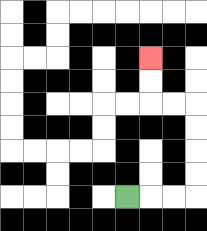{'start': '[5, 8]', 'end': '[6, 2]', 'path_directions': 'R,R,R,U,U,U,U,L,L,U,U', 'path_coordinates': '[[5, 8], [6, 8], [7, 8], [8, 8], [8, 7], [8, 6], [8, 5], [8, 4], [7, 4], [6, 4], [6, 3], [6, 2]]'}